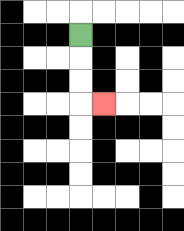{'start': '[3, 1]', 'end': '[4, 4]', 'path_directions': 'D,D,D,R', 'path_coordinates': '[[3, 1], [3, 2], [3, 3], [3, 4], [4, 4]]'}